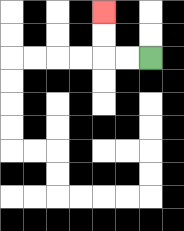{'start': '[6, 2]', 'end': '[4, 0]', 'path_directions': 'L,L,U,U', 'path_coordinates': '[[6, 2], [5, 2], [4, 2], [4, 1], [4, 0]]'}